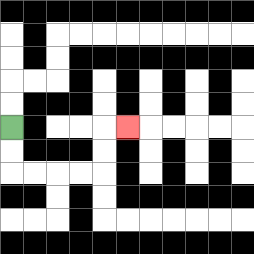{'start': '[0, 5]', 'end': '[5, 5]', 'path_directions': 'D,D,R,R,R,R,U,U,R', 'path_coordinates': '[[0, 5], [0, 6], [0, 7], [1, 7], [2, 7], [3, 7], [4, 7], [4, 6], [4, 5], [5, 5]]'}